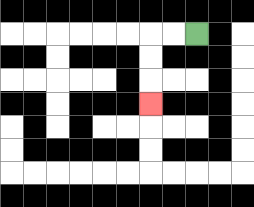{'start': '[8, 1]', 'end': '[6, 4]', 'path_directions': 'L,L,D,D,D', 'path_coordinates': '[[8, 1], [7, 1], [6, 1], [6, 2], [6, 3], [6, 4]]'}